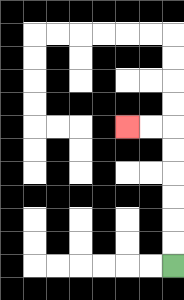{'start': '[7, 11]', 'end': '[5, 5]', 'path_directions': 'U,U,U,U,U,U,L,L', 'path_coordinates': '[[7, 11], [7, 10], [7, 9], [7, 8], [7, 7], [7, 6], [7, 5], [6, 5], [5, 5]]'}